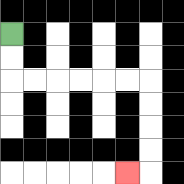{'start': '[0, 1]', 'end': '[5, 7]', 'path_directions': 'D,D,R,R,R,R,R,R,D,D,D,D,L', 'path_coordinates': '[[0, 1], [0, 2], [0, 3], [1, 3], [2, 3], [3, 3], [4, 3], [5, 3], [6, 3], [6, 4], [6, 5], [6, 6], [6, 7], [5, 7]]'}